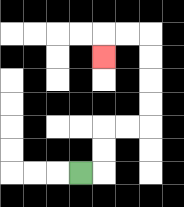{'start': '[3, 7]', 'end': '[4, 2]', 'path_directions': 'R,U,U,R,R,U,U,U,U,L,L,D', 'path_coordinates': '[[3, 7], [4, 7], [4, 6], [4, 5], [5, 5], [6, 5], [6, 4], [6, 3], [6, 2], [6, 1], [5, 1], [4, 1], [4, 2]]'}